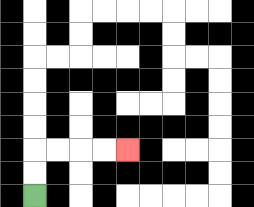{'start': '[1, 8]', 'end': '[5, 6]', 'path_directions': 'U,U,R,R,R,R', 'path_coordinates': '[[1, 8], [1, 7], [1, 6], [2, 6], [3, 6], [4, 6], [5, 6]]'}